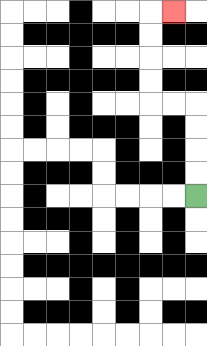{'start': '[8, 8]', 'end': '[7, 0]', 'path_directions': 'U,U,U,U,L,L,U,U,U,U,R', 'path_coordinates': '[[8, 8], [8, 7], [8, 6], [8, 5], [8, 4], [7, 4], [6, 4], [6, 3], [6, 2], [6, 1], [6, 0], [7, 0]]'}